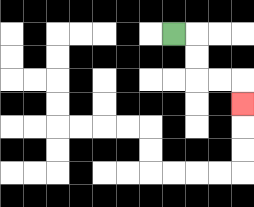{'start': '[7, 1]', 'end': '[10, 4]', 'path_directions': 'R,D,D,R,R,D', 'path_coordinates': '[[7, 1], [8, 1], [8, 2], [8, 3], [9, 3], [10, 3], [10, 4]]'}